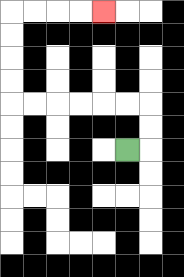{'start': '[5, 6]', 'end': '[4, 0]', 'path_directions': 'R,U,U,L,L,L,L,L,L,U,U,U,U,R,R,R,R', 'path_coordinates': '[[5, 6], [6, 6], [6, 5], [6, 4], [5, 4], [4, 4], [3, 4], [2, 4], [1, 4], [0, 4], [0, 3], [0, 2], [0, 1], [0, 0], [1, 0], [2, 0], [3, 0], [4, 0]]'}